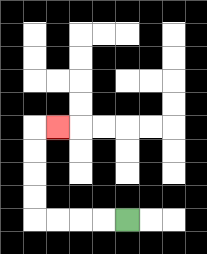{'start': '[5, 9]', 'end': '[2, 5]', 'path_directions': 'L,L,L,L,U,U,U,U,R', 'path_coordinates': '[[5, 9], [4, 9], [3, 9], [2, 9], [1, 9], [1, 8], [1, 7], [1, 6], [1, 5], [2, 5]]'}